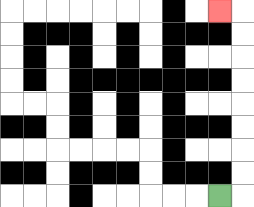{'start': '[9, 8]', 'end': '[9, 0]', 'path_directions': 'R,U,U,U,U,U,U,U,U,L', 'path_coordinates': '[[9, 8], [10, 8], [10, 7], [10, 6], [10, 5], [10, 4], [10, 3], [10, 2], [10, 1], [10, 0], [9, 0]]'}